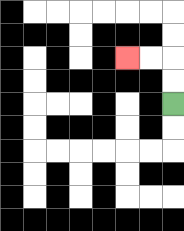{'start': '[7, 4]', 'end': '[5, 2]', 'path_directions': 'U,U,L,L', 'path_coordinates': '[[7, 4], [7, 3], [7, 2], [6, 2], [5, 2]]'}